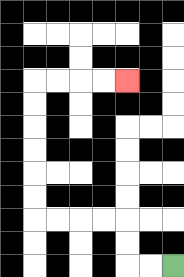{'start': '[7, 11]', 'end': '[5, 3]', 'path_directions': 'L,L,U,U,L,L,L,L,U,U,U,U,U,U,R,R,R,R', 'path_coordinates': '[[7, 11], [6, 11], [5, 11], [5, 10], [5, 9], [4, 9], [3, 9], [2, 9], [1, 9], [1, 8], [1, 7], [1, 6], [1, 5], [1, 4], [1, 3], [2, 3], [3, 3], [4, 3], [5, 3]]'}